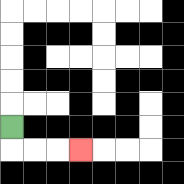{'start': '[0, 5]', 'end': '[3, 6]', 'path_directions': 'D,R,R,R', 'path_coordinates': '[[0, 5], [0, 6], [1, 6], [2, 6], [3, 6]]'}